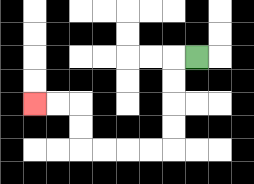{'start': '[8, 2]', 'end': '[1, 4]', 'path_directions': 'L,D,D,D,D,L,L,L,L,U,U,L,L', 'path_coordinates': '[[8, 2], [7, 2], [7, 3], [7, 4], [7, 5], [7, 6], [6, 6], [5, 6], [4, 6], [3, 6], [3, 5], [3, 4], [2, 4], [1, 4]]'}